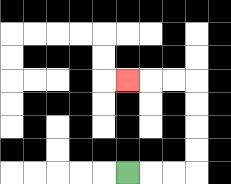{'start': '[5, 7]', 'end': '[5, 3]', 'path_directions': 'R,R,R,U,U,U,U,L,L,L', 'path_coordinates': '[[5, 7], [6, 7], [7, 7], [8, 7], [8, 6], [8, 5], [8, 4], [8, 3], [7, 3], [6, 3], [5, 3]]'}